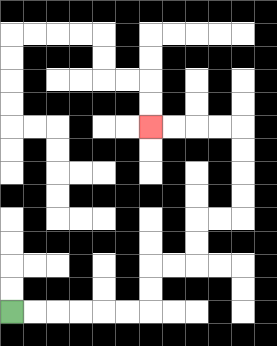{'start': '[0, 13]', 'end': '[6, 5]', 'path_directions': 'R,R,R,R,R,R,U,U,R,R,U,U,R,R,U,U,U,U,L,L,L,L', 'path_coordinates': '[[0, 13], [1, 13], [2, 13], [3, 13], [4, 13], [5, 13], [6, 13], [6, 12], [6, 11], [7, 11], [8, 11], [8, 10], [8, 9], [9, 9], [10, 9], [10, 8], [10, 7], [10, 6], [10, 5], [9, 5], [8, 5], [7, 5], [6, 5]]'}